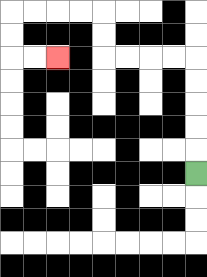{'start': '[8, 7]', 'end': '[2, 2]', 'path_directions': 'U,U,U,U,U,L,L,L,L,U,U,L,L,L,L,D,D,R,R', 'path_coordinates': '[[8, 7], [8, 6], [8, 5], [8, 4], [8, 3], [8, 2], [7, 2], [6, 2], [5, 2], [4, 2], [4, 1], [4, 0], [3, 0], [2, 0], [1, 0], [0, 0], [0, 1], [0, 2], [1, 2], [2, 2]]'}